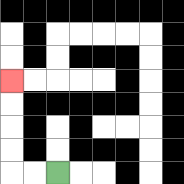{'start': '[2, 7]', 'end': '[0, 3]', 'path_directions': 'L,L,U,U,U,U', 'path_coordinates': '[[2, 7], [1, 7], [0, 7], [0, 6], [0, 5], [0, 4], [0, 3]]'}